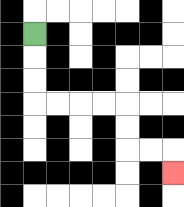{'start': '[1, 1]', 'end': '[7, 7]', 'path_directions': 'D,D,D,R,R,R,R,D,D,R,R,D', 'path_coordinates': '[[1, 1], [1, 2], [1, 3], [1, 4], [2, 4], [3, 4], [4, 4], [5, 4], [5, 5], [5, 6], [6, 6], [7, 6], [7, 7]]'}